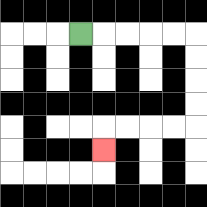{'start': '[3, 1]', 'end': '[4, 6]', 'path_directions': 'R,R,R,R,R,D,D,D,D,L,L,L,L,D', 'path_coordinates': '[[3, 1], [4, 1], [5, 1], [6, 1], [7, 1], [8, 1], [8, 2], [8, 3], [8, 4], [8, 5], [7, 5], [6, 5], [5, 5], [4, 5], [4, 6]]'}